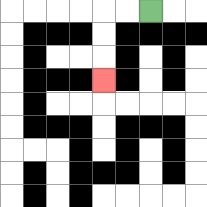{'start': '[6, 0]', 'end': '[4, 3]', 'path_directions': 'L,L,D,D,D', 'path_coordinates': '[[6, 0], [5, 0], [4, 0], [4, 1], [4, 2], [4, 3]]'}